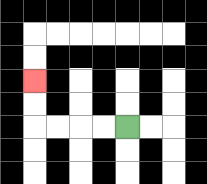{'start': '[5, 5]', 'end': '[1, 3]', 'path_directions': 'L,L,L,L,U,U', 'path_coordinates': '[[5, 5], [4, 5], [3, 5], [2, 5], [1, 5], [1, 4], [1, 3]]'}